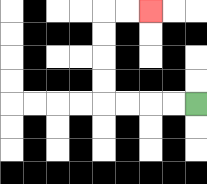{'start': '[8, 4]', 'end': '[6, 0]', 'path_directions': 'L,L,L,L,U,U,U,U,R,R', 'path_coordinates': '[[8, 4], [7, 4], [6, 4], [5, 4], [4, 4], [4, 3], [4, 2], [4, 1], [4, 0], [5, 0], [6, 0]]'}